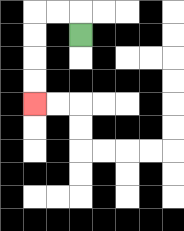{'start': '[3, 1]', 'end': '[1, 4]', 'path_directions': 'U,L,L,D,D,D,D', 'path_coordinates': '[[3, 1], [3, 0], [2, 0], [1, 0], [1, 1], [1, 2], [1, 3], [1, 4]]'}